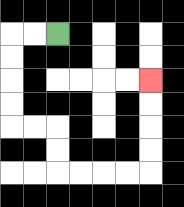{'start': '[2, 1]', 'end': '[6, 3]', 'path_directions': 'L,L,D,D,D,D,R,R,D,D,R,R,R,R,U,U,U,U', 'path_coordinates': '[[2, 1], [1, 1], [0, 1], [0, 2], [0, 3], [0, 4], [0, 5], [1, 5], [2, 5], [2, 6], [2, 7], [3, 7], [4, 7], [5, 7], [6, 7], [6, 6], [6, 5], [6, 4], [6, 3]]'}